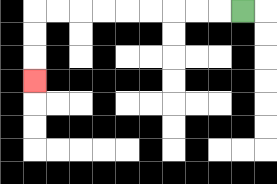{'start': '[10, 0]', 'end': '[1, 3]', 'path_directions': 'L,L,L,L,L,L,L,L,L,D,D,D', 'path_coordinates': '[[10, 0], [9, 0], [8, 0], [7, 0], [6, 0], [5, 0], [4, 0], [3, 0], [2, 0], [1, 0], [1, 1], [1, 2], [1, 3]]'}